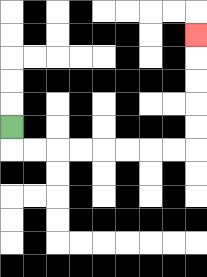{'start': '[0, 5]', 'end': '[8, 1]', 'path_directions': 'D,R,R,R,R,R,R,R,R,U,U,U,U,U', 'path_coordinates': '[[0, 5], [0, 6], [1, 6], [2, 6], [3, 6], [4, 6], [5, 6], [6, 6], [7, 6], [8, 6], [8, 5], [8, 4], [8, 3], [8, 2], [8, 1]]'}